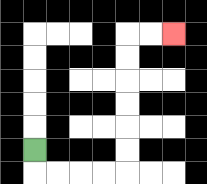{'start': '[1, 6]', 'end': '[7, 1]', 'path_directions': 'D,R,R,R,R,U,U,U,U,U,U,R,R', 'path_coordinates': '[[1, 6], [1, 7], [2, 7], [3, 7], [4, 7], [5, 7], [5, 6], [5, 5], [5, 4], [5, 3], [5, 2], [5, 1], [6, 1], [7, 1]]'}